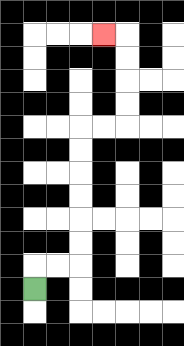{'start': '[1, 12]', 'end': '[4, 1]', 'path_directions': 'U,R,R,U,U,U,U,U,U,R,R,U,U,U,U,L', 'path_coordinates': '[[1, 12], [1, 11], [2, 11], [3, 11], [3, 10], [3, 9], [3, 8], [3, 7], [3, 6], [3, 5], [4, 5], [5, 5], [5, 4], [5, 3], [5, 2], [5, 1], [4, 1]]'}